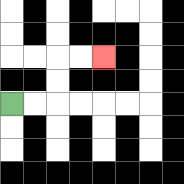{'start': '[0, 4]', 'end': '[4, 2]', 'path_directions': 'R,R,U,U,R,R', 'path_coordinates': '[[0, 4], [1, 4], [2, 4], [2, 3], [2, 2], [3, 2], [4, 2]]'}